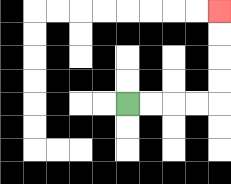{'start': '[5, 4]', 'end': '[9, 0]', 'path_directions': 'R,R,R,R,U,U,U,U', 'path_coordinates': '[[5, 4], [6, 4], [7, 4], [8, 4], [9, 4], [9, 3], [9, 2], [9, 1], [9, 0]]'}